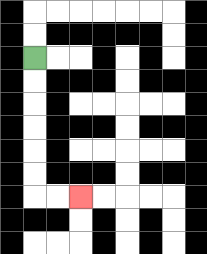{'start': '[1, 2]', 'end': '[3, 8]', 'path_directions': 'D,D,D,D,D,D,R,R', 'path_coordinates': '[[1, 2], [1, 3], [1, 4], [1, 5], [1, 6], [1, 7], [1, 8], [2, 8], [3, 8]]'}